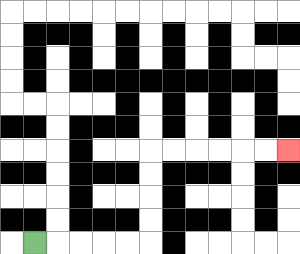{'start': '[1, 10]', 'end': '[12, 6]', 'path_directions': 'R,R,R,R,R,U,U,U,U,R,R,R,R,R,R', 'path_coordinates': '[[1, 10], [2, 10], [3, 10], [4, 10], [5, 10], [6, 10], [6, 9], [6, 8], [6, 7], [6, 6], [7, 6], [8, 6], [9, 6], [10, 6], [11, 6], [12, 6]]'}